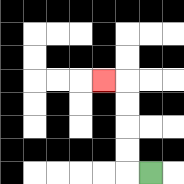{'start': '[6, 7]', 'end': '[4, 3]', 'path_directions': 'L,U,U,U,U,L', 'path_coordinates': '[[6, 7], [5, 7], [5, 6], [5, 5], [5, 4], [5, 3], [4, 3]]'}